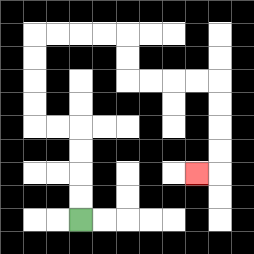{'start': '[3, 9]', 'end': '[8, 7]', 'path_directions': 'U,U,U,U,L,L,U,U,U,U,R,R,R,R,D,D,R,R,R,R,D,D,D,D,L', 'path_coordinates': '[[3, 9], [3, 8], [3, 7], [3, 6], [3, 5], [2, 5], [1, 5], [1, 4], [1, 3], [1, 2], [1, 1], [2, 1], [3, 1], [4, 1], [5, 1], [5, 2], [5, 3], [6, 3], [7, 3], [8, 3], [9, 3], [9, 4], [9, 5], [9, 6], [9, 7], [8, 7]]'}